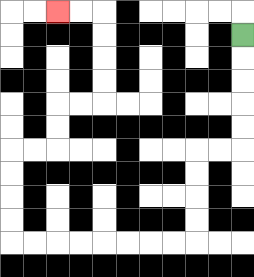{'start': '[10, 1]', 'end': '[2, 0]', 'path_directions': 'D,D,D,D,D,L,L,D,D,D,D,L,L,L,L,L,L,L,L,U,U,U,U,R,R,U,U,R,R,U,U,U,U,L,L', 'path_coordinates': '[[10, 1], [10, 2], [10, 3], [10, 4], [10, 5], [10, 6], [9, 6], [8, 6], [8, 7], [8, 8], [8, 9], [8, 10], [7, 10], [6, 10], [5, 10], [4, 10], [3, 10], [2, 10], [1, 10], [0, 10], [0, 9], [0, 8], [0, 7], [0, 6], [1, 6], [2, 6], [2, 5], [2, 4], [3, 4], [4, 4], [4, 3], [4, 2], [4, 1], [4, 0], [3, 0], [2, 0]]'}